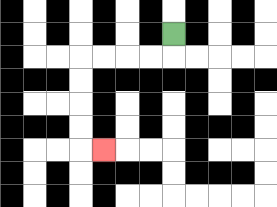{'start': '[7, 1]', 'end': '[4, 6]', 'path_directions': 'D,L,L,L,L,D,D,D,D,R', 'path_coordinates': '[[7, 1], [7, 2], [6, 2], [5, 2], [4, 2], [3, 2], [3, 3], [3, 4], [3, 5], [3, 6], [4, 6]]'}